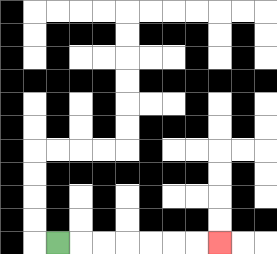{'start': '[2, 10]', 'end': '[9, 10]', 'path_directions': 'R,R,R,R,R,R,R', 'path_coordinates': '[[2, 10], [3, 10], [4, 10], [5, 10], [6, 10], [7, 10], [8, 10], [9, 10]]'}